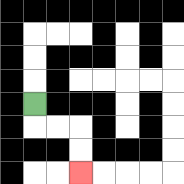{'start': '[1, 4]', 'end': '[3, 7]', 'path_directions': 'D,R,R,D,D', 'path_coordinates': '[[1, 4], [1, 5], [2, 5], [3, 5], [3, 6], [3, 7]]'}